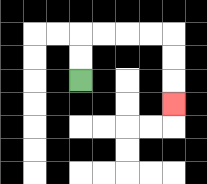{'start': '[3, 3]', 'end': '[7, 4]', 'path_directions': 'U,U,R,R,R,R,D,D,D', 'path_coordinates': '[[3, 3], [3, 2], [3, 1], [4, 1], [5, 1], [6, 1], [7, 1], [7, 2], [7, 3], [7, 4]]'}